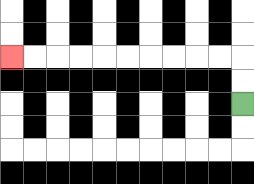{'start': '[10, 4]', 'end': '[0, 2]', 'path_directions': 'U,U,L,L,L,L,L,L,L,L,L,L', 'path_coordinates': '[[10, 4], [10, 3], [10, 2], [9, 2], [8, 2], [7, 2], [6, 2], [5, 2], [4, 2], [3, 2], [2, 2], [1, 2], [0, 2]]'}